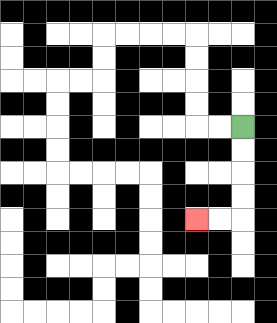{'start': '[10, 5]', 'end': '[8, 9]', 'path_directions': 'D,D,D,D,L,L', 'path_coordinates': '[[10, 5], [10, 6], [10, 7], [10, 8], [10, 9], [9, 9], [8, 9]]'}